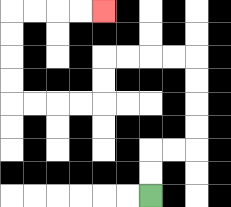{'start': '[6, 8]', 'end': '[4, 0]', 'path_directions': 'U,U,R,R,U,U,U,U,L,L,L,L,D,D,L,L,L,L,U,U,U,U,R,R,R,R', 'path_coordinates': '[[6, 8], [6, 7], [6, 6], [7, 6], [8, 6], [8, 5], [8, 4], [8, 3], [8, 2], [7, 2], [6, 2], [5, 2], [4, 2], [4, 3], [4, 4], [3, 4], [2, 4], [1, 4], [0, 4], [0, 3], [0, 2], [0, 1], [0, 0], [1, 0], [2, 0], [3, 0], [4, 0]]'}